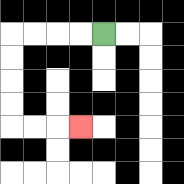{'start': '[4, 1]', 'end': '[3, 5]', 'path_directions': 'L,L,L,L,D,D,D,D,R,R,R', 'path_coordinates': '[[4, 1], [3, 1], [2, 1], [1, 1], [0, 1], [0, 2], [0, 3], [0, 4], [0, 5], [1, 5], [2, 5], [3, 5]]'}